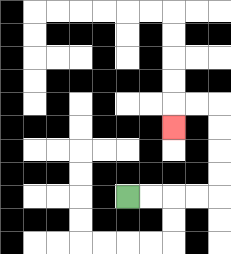{'start': '[5, 8]', 'end': '[7, 5]', 'path_directions': 'R,R,R,R,U,U,U,U,L,L,D', 'path_coordinates': '[[5, 8], [6, 8], [7, 8], [8, 8], [9, 8], [9, 7], [9, 6], [9, 5], [9, 4], [8, 4], [7, 4], [7, 5]]'}